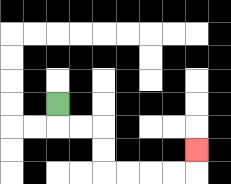{'start': '[2, 4]', 'end': '[8, 6]', 'path_directions': 'D,R,R,D,D,R,R,R,R,U', 'path_coordinates': '[[2, 4], [2, 5], [3, 5], [4, 5], [4, 6], [4, 7], [5, 7], [6, 7], [7, 7], [8, 7], [8, 6]]'}